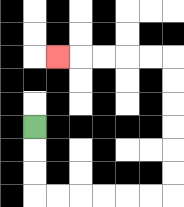{'start': '[1, 5]', 'end': '[2, 2]', 'path_directions': 'D,D,D,R,R,R,R,R,R,U,U,U,U,U,U,L,L,L,L,L', 'path_coordinates': '[[1, 5], [1, 6], [1, 7], [1, 8], [2, 8], [3, 8], [4, 8], [5, 8], [6, 8], [7, 8], [7, 7], [7, 6], [7, 5], [7, 4], [7, 3], [7, 2], [6, 2], [5, 2], [4, 2], [3, 2], [2, 2]]'}